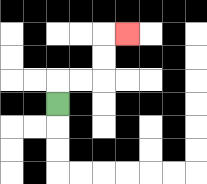{'start': '[2, 4]', 'end': '[5, 1]', 'path_directions': 'U,R,R,U,U,R', 'path_coordinates': '[[2, 4], [2, 3], [3, 3], [4, 3], [4, 2], [4, 1], [5, 1]]'}